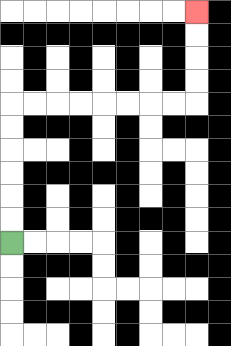{'start': '[0, 10]', 'end': '[8, 0]', 'path_directions': 'U,U,U,U,U,U,R,R,R,R,R,R,R,R,U,U,U,U', 'path_coordinates': '[[0, 10], [0, 9], [0, 8], [0, 7], [0, 6], [0, 5], [0, 4], [1, 4], [2, 4], [3, 4], [4, 4], [5, 4], [6, 4], [7, 4], [8, 4], [8, 3], [8, 2], [8, 1], [8, 0]]'}